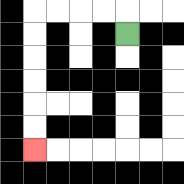{'start': '[5, 1]', 'end': '[1, 6]', 'path_directions': 'U,L,L,L,L,D,D,D,D,D,D', 'path_coordinates': '[[5, 1], [5, 0], [4, 0], [3, 0], [2, 0], [1, 0], [1, 1], [1, 2], [1, 3], [1, 4], [1, 5], [1, 6]]'}